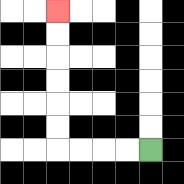{'start': '[6, 6]', 'end': '[2, 0]', 'path_directions': 'L,L,L,L,U,U,U,U,U,U', 'path_coordinates': '[[6, 6], [5, 6], [4, 6], [3, 6], [2, 6], [2, 5], [2, 4], [2, 3], [2, 2], [2, 1], [2, 0]]'}